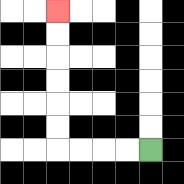{'start': '[6, 6]', 'end': '[2, 0]', 'path_directions': 'L,L,L,L,U,U,U,U,U,U', 'path_coordinates': '[[6, 6], [5, 6], [4, 6], [3, 6], [2, 6], [2, 5], [2, 4], [2, 3], [2, 2], [2, 1], [2, 0]]'}